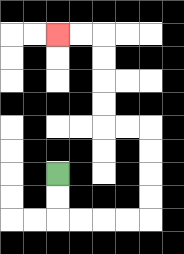{'start': '[2, 7]', 'end': '[2, 1]', 'path_directions': 'D,D,R,R,R,R,U,U,U,U,L,L,U,U,U,U,L,L', 'path_coordinates': '[[2, 7], [2, 8], [2, 9], [3, 9], [4, 9], [5, 9], [6, 9], [6, 8], [6, 7], [6, 6], [6, 5], [5, 5], [4, 5], [4, 4], [4, 3], [4, 2], [4, 1], [3, 1], [2, 1]]'}